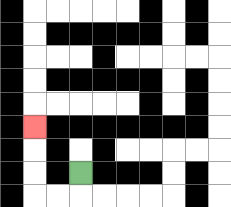{'start': '[3, 7]', 'end': '[1, 5]', 'path_directions': 'D,L,L,U,U,U', 'path_coordinates': '[[3, 7], [3, 8], [2, 8], [1, 8], [1, 7], [1, 6], [1, 5]]'}